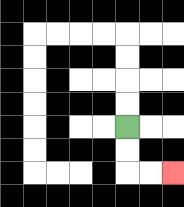{'start': '[5, 5]', 'end': '[7, 7]', 'path_directions': 'D,D,R,R', 'path_coordinates': '[[5, 5], [5, 6], [5, 7], [6, 7], [7, 7]]'}